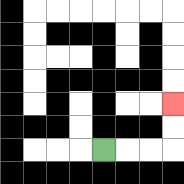{'start': '[4, 6]', 'end': '[7, 4]', 'path_directions': 'R,R,R,U,U', 'path_coordinates': '[[4, 6], [5, 6], [6, 6], [7, 6], [7, 5], [7, 4]]'}